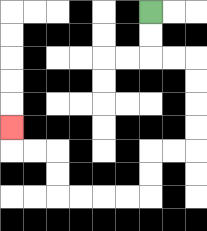{'start': '[6, 0]', 'end': '[0, 5]', 'path_directions': 'D,D,R,R,D,D,D,D,L,L,D,D,L,L,L,L,U,U,L,L,U', 'path_coordinates': '[[6, 0], [6, 1], [6, 2], [7, 2], [8, 2], [8, 3], [8, 4], [8, 5], [8, 6], [7, 6], [6, 6], [6, 7], [6, 8], [5, 8], [4, 8], [3, 8], [2, 8], [2, 7], [2, 6], [1, 6], [0, 6], [0, 5]]'}